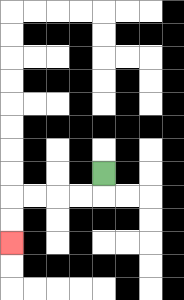{'start': '[4, 7]', 'end': '[0, 10]', 'path_directions': 'D,L,L,L,L,D,D', 'path_coordinates': '[[4, 7], [4, 8], [3, 8], [2, 8], [1, 8], [0, 8], [0, 9], [0, 10]]'}